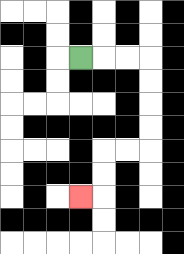{'start': '[3, 2]', 'end': '[3, 8]', 'path_directions': 'R,R,R,D,D,D,D,L,L,D,D,L', 'path_coordinates': '[[3, 2], [4, 2], [5, 2], [6, 2], [6, 3], [6, 4], [6, 5], [6, 6], [5, 6], [4, 6], [4, 7], [4, 8], [3, 8]]'}